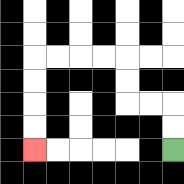{'start': '[7, 6]', 'end': '[1, 6]', 'path_directions': 'U,U,L,L,U,U,L,L,L,L,D,D,D,D', 'path_coordinates': '[[7, 6], [7, 5], [7, 4], [6, 4], [5, 4], [5, 3], [5, 2], [4, 2], [3, 2], [2, 2], [1, 2], [1, 3], [1, 4], [1, 5], [1, 6]]'}